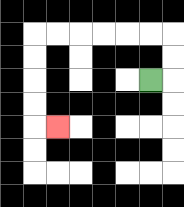{'start': '[6, 3]', 'end': '[2, 5]', 'path_directions': 'R,U,U,L,L,L,L,L,L,D,D,D,D,R', 'path_coordinates': '[[6, 3], [7, 3], [7, 2], [7, 1], [6, 1], [5, 1], [4, 1], [3, 1], [2, 1], [1, 1], [1, 2], [1, 3], [1, 4], [1, 5], [2, 5]]'}